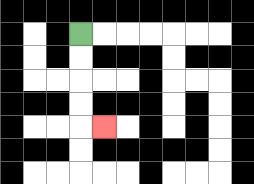{'start': '[3, 1]', 'end': '[4, 5]', 'path_directions': 'D,D,D,D,R', 'path_coordinates': '[[3, 1], [3, 2], [3, 3], [3, 4], [3, 5], [4, 5]]'}